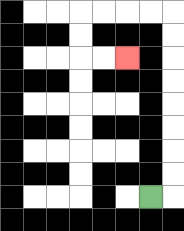{'start': '[6, 8]', 'end': '[5, 2]', 'path_directions': 'R,U,U,U,U,U,U,U,U,L,L,L,L,D,D,R,R', 'path_coordinates': '[[6, 8], [7, 8], [7, 7], [7, 6], [7, 5], [7, 4], [7, 3], [7, 2], [7, 1], [7, 0], [6, 0], [5, 0], [4, 0], [3, 0], [3, 1], [3, 2], [4, 2], [5, 2]]'}